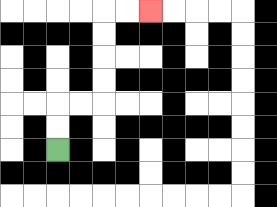{'start': '[2, 6]', 'end': '[6, 0]', 'path_directions': 'U,U,R,R,U,U,U,U,R,R', 'path_coordinates': '[[2, 6], [2, 5], [2, 4], [3, 4], [4, 4], [4, 3], [4, 2], [4, 1], [4, 0], [5, 0], [6, 0]]'}